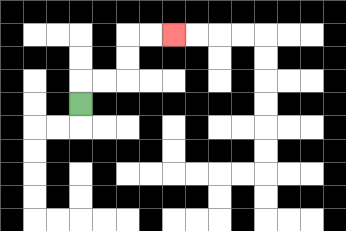{'start': '[3, 4]', 'end': '[7, 1]', 'path_directions': 'U,R,R,U,U,R,R', 'path_coordinates': '[[3, 4], [3, 3], [4, 3], [5, 3], [5, 2], [5, 1], [6, 1], [7, 1]]'}